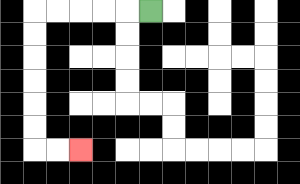{'start': '[6, 0]', 'end': '[3, 6]', 'path_directions': 'L,L,L,L,L,D,D,D,D,D,D,R,R', 'path_coordinates': '[[6, 0], [5, 0], [4, 0], [3, 0], [2, 0], [1, 0], [1, 1], [1, 2], [1, 3], [1, 4], [1, 5], [1, 6], [2, 6], [3, 6]]'}